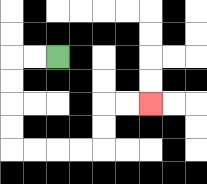{'start': '[2, 2]', 'end': '[6, 4]', 'path_directions': 'L,L,D,D,D,D,R,R,R,R,U,U,R,R', 'path_coordinates': '[[2, 2], [1, 2], [0, 2], [0, 3], [0, 4], [0, 5], [0, 6], [1, 6], [2, 6], [3, 6], [4, 6], [4, 5], [4, 4], [5, 4], [6, 4]]'}